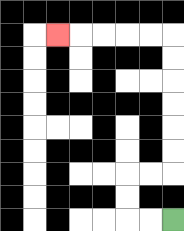{'start': '[7, 9]', 'end': '[2, 1]', 'path_directions': 'L,L,U,U,R,R,U,U,U,U,U,U,L,L,L,L,L', 'path_coordinates': '[[7, 9], [6, 9], [5, 9], [5, 8], [5, 7], [6, 7], [7, 7], [7, 6], [7, 5], [7, 4], [7, 3], [7, 2], [7, 1], [6, 1], [5, 1], [4, 1], [3, 1], [2, 1]]'}